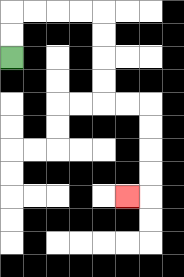{'start': '[0, 2]', 'end': '[5, 8]', 'path_directions': 'U,U,R,R,R,R,D,D,D,D,R,R,D,D,D,D,L', 'path_coordinates': '[[0, 2], [0, 1], [0, 0], [1, 0], [2, 0], [3, 0], [4, 0], [4, 1], [4, 2], [4, 3], [4, 4], [5, 4], [6, 4], [6, 5], [6, 6], [6, 7], [6, 8], [5, 8]]'}